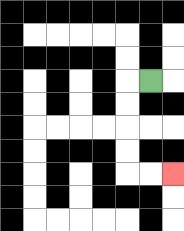{'start': '[6, 3]', 'end': '[7, 7]', 'path_directions': 'L,D,D,D,D,R,R', 'path_coordinates': '[[6, 3], [5, 3], [5, 4], [5, 5], [5, 6], [5, 7], [6, 7], [7, 7]]'}